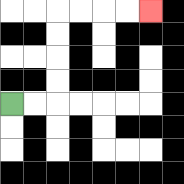{'start': '[0, 4]', 'end': '[6, 0]', 'path_directions': 'R,R,U,U,U,U,R,R,R,R', 'path_coordinates': '[[0, 4], [1, 4], [2, 4], [2, 3], [2, 2], [2, 1], [2, 0], [3, 0], [4, 0], [5, 0], [6, 0]]'}